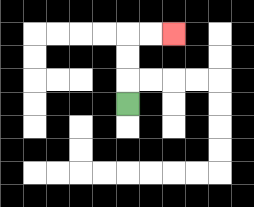{'start': '[5, 4]', 'end': '[7, 1]', 'path_directions': 'U,U,U,R,R', 'path_coordinates': '[[5, 4], [5, 3], [5, 2], [5, 1], [6, 1], [7, 1]]'}